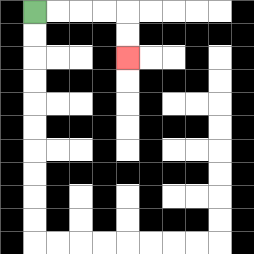{'start': '[1, 0]', 'end': '[5, 2]', 'path_directions': 'R,R,R,R,D,D', 'path_coordinates': '[[1, 0], [2, 0], [3, 0], [4, 0], [5, 0], [5, 1], [5, 2]]'}